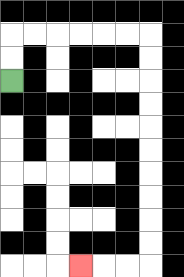{'start': '[0, 3]', 'end': '[3, 11]', 'path_directions': 'U,U,R,R,R,R,R,R,D,D,D,D,D,D,D,D,D,D,L,L,L', 'path_coordinates': '[[0, 3], [0, 2], [0, 1], [1, 1], [2, 1], [3, 1], [4, 1], [5, 1], [6, 1], [6, 2], [6, 3], [6, 4], [6, 5], [6, 6], [6, 7], [6, 8], [6, 9], [6, 10], [6, 11], [5, 11], [4, 11], [3, 11]]'}